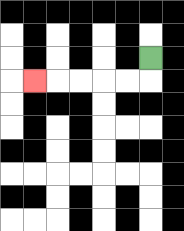{'start': '[6, 2]', 'end': '[1, 3]', 'path_directions': 'D,L,L,L,L,L', 'path_coordinates': '[[6, 2], [6, 3], [5, 3], [4, 3], [3, 3], [2, 3], [1, 3]]'}